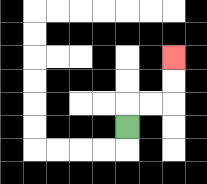{'start': '[5, 5]', 'end': '[7, 2]', 'path_directions': 'U,R,R,U,U', 'path_coordinates': '[[5, 5], [5, 4], [6, 4], [7, 4], [7, 3], [7, 2]]'}